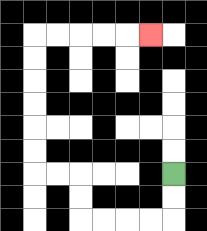{'start': '[7, 7]', 'end': '[6, 1]', 'path_directions': 'D,D,L,L,L,L,U,U,L,L,U,U,U,U,U,U,R,R,R,R,R', 'path_coordinates': '[[7, 7], [7, 8], [7, 9], [6, 9], [5, 9], [4, 9], [3, 9], [3, 8], [3, 7], [2, 7], [1, 7], [1, 6], [1, 5], [1, 4], [1, 3], [1, 2], [1, 1], [2, 1], [3, 1], [4, 1], [5, 1], [6, 1]]'}